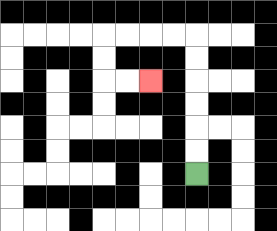{'start': '[8, 7]', 'end': '[6, 3]', 'path_directions': 'U,U,U,U,U,U,L,L,L,L,D,D,R,R', 'path_coordinates': '[[8, 7], [8, 6], [8, 5], [8, 4], [8, 3], [8, 2], [8, 1], [7, 1], [6, 1], [5, 1], [4, 1], [4, 2], [4, 3], [5, 3], [6, 3]]'}